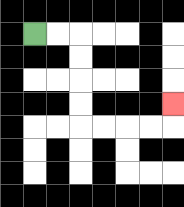{'start': '[1, 1]', 'end': '[7, 4]', 'path_directions': 'R,R,D,D,D,D,R,R,R,R,U', 'path_coordinates': '[[1, 1], [2, 1], [3, 1], [3, 2], [3, 3], [3, 4], [3, 5], [4, 5], [5, 5], [6, 5], [7, 5], [7, 4]]'}